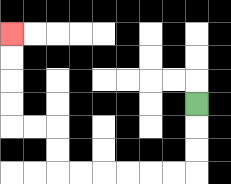{'start': '[8, 4]', 'end': '[0, 1]', 'path_directions': 'D,D,D,L,L,L,L,L,L,U,U,L,L,U,U,U,U', 'path_coordinates': '[[8, 4], [8, 5], [8, 6], [8, 7], [7, 7], [6, 7], [5, 7], [4, 7], [3, 7], [2, 7], [2, 6], [2, 5], [1, 5], [0, 5], [0, 4], [0, 3], [0, 2], [0, 1]]'}